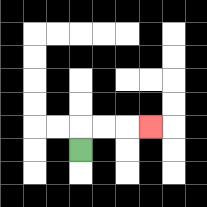{'start': '[3, 6]', 'end': '[6, 5]', 'path_directions': 'U,R,R,R', 'path_coordinates': '[[3, 6], [3, 5], [4, 5], [5, 5], [6, 5]]'}